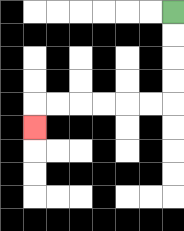{'start': '[7, 0]', 'end': '[1, 5]', 'path_directions': 'D,D,D,D,L,L,L,L,L,L,D', 'path_coordinates': '[[7, 0], [7, 1], [7, 2], [7, 3], [7, 4], [6, 4], [5, 4], [4, 4], [3, 4], [2, 4], [1, 4], [1, 5]]'}